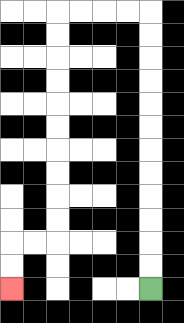{'start': '[6, 12]', 'end': '[0, 12]', 'path_directions': 'U,U,U,U,U,U,U,U,U,U,U,U,L,L,L,L,D,D,D,D,D,D,D,D,D,D,L,L,D,D', 'path_coordinates': '[[6, 12], [6, 11], [6, 10], [6, 9], [6, 8], [6, 7], [6, 6], [6, 5], [6, 4], [6, 3], [6, 2], [6, 1], [6, 0], [5, 0], [4, 0], [3, 0], [2, 0], [2, 1], [2, 2], [2, 3], [2, 4], [2, 5], [2, 6], [2, 7], [2, 8], [2, 9], [2, 10], [1, 10], [0, 10], [0, 11], [0, 12]]'}